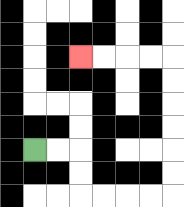{'start': '[1, 6]', 'end': '[3, 2]', 'path_directions': 'R,R,D,D,R,R,R,R,U,U,U,U,U,U,L,L,L,L', 'path_coordinates': '[[1, 6], [2, 6], [3, 6], [3, 7], [3, 8], [4, 8], [5, 8], [6, 8], [7, 8], [7, 7], [7, 6], [7, 5], [7, 4], [7, 3], [7, 2], [6, 2], [5, 2], [4, 2], [3, 2]]'}